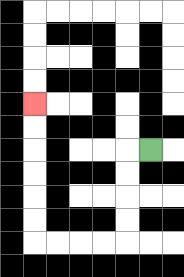{'start': '[6, 6]', 'end': '[1, 4]', 'path_directions': 'L,D,D,D,D,L,L,L,L,U,U,U,U,U,U', 'path_coordinates': '[[6, 6], [5, 6], [5, 7], [5, 8], [5, 9], [5, 10], [4, 10], [3, 10], [2, 10], [1, 10], [1, 9], [1, 8], [1, 7], [1, 6], [1, 5], [1, 4]]'}